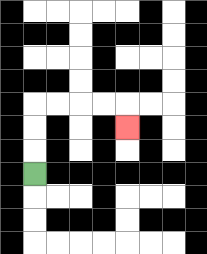{'start': '[1, 7]', 'end': '[5, 5]', 'path_directions': 'U,U,U,R,R,R,R,D', 'path_coordinates': '[[1, 7], [1, 6], [1, 5], [1, 4], [2, 4], [3, 4], [4, 4], [5, 4], [5, 5]]'}